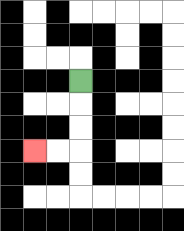{'start': '[3, 3]', 'end': '[1, 6]', 'path_directions': 'D,D,D,L,L', 'path_coordinates': '[[3, 3], [3, 4], [3, 5], [3, 6], [2, 6], [1, 6]]'}